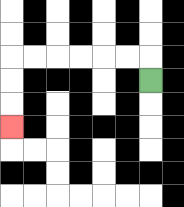{'start': '[6, 3]', 'end': '[0, 5]', 'path_directions': 'U,L,L,L,L,L,L,D,D,D', 'path_coordinates': '[[6, 3], [6, 2], [5, 2], [4, 2], [3, 2], [2, 2], [1, 2], [0, 2], [0, 3], [0, 4], [0, 5]]'}